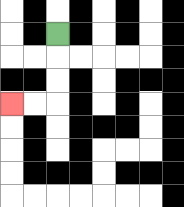{'start': '[2, 1]', 'end': '[0, 4]', 'path_directions': 'D,D,D,L,L', 'path_coordinates': '[[2, 1], [2, 2], [2, 3], [2, 4], [1, 4], [0, 4]]'}